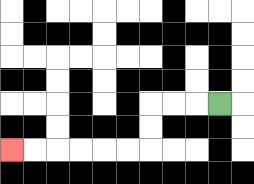{'start': '[9, 4]', 'end': '[0, 6]', 'path_directions': 'L,L,L,D,D,L,L,L,L,L,L', 'path_coordinates': '[[9, 4], [8, 4], [7, 4], [6, 4], [6, 5], [6, 6], [5, 6], [4, 6], [3, 6], [2, 6], [1, 6], [0, 6]]'}